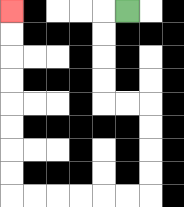{'start': '[5, 0]', 'end': '[0, 0]', 'path_directions': 'L,D,D,D,D,R,R,D,D,D,D,L,L,L,L,L,L,U,U,U,U,U,U,U,U', 'path_coordinates': '[[5, 0], [4, 0], [4, 1], [4, 2], [4, 3], [4, 4], [5, 4], [6, 4], [6, 5], [6, 6], [6, 7], [6, 8], [5, 8], [4, 8], [3, 8], [2, 8], [1, 8], [0, 8], [0, 7], [0, 6], [0, 5], [0, 4], [0, 3], [0, 2], [0, 1], [0, 0]]'}